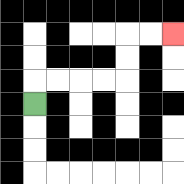{'start': '[1, 4]', 'end': '[7, 1]', 'path_directions': 'U,R,R,R,R,U,U,R,R', 'path_coordinates': '[[1, 4], [1, 3], [2, 3], [3, 3], [4, 3], [5, 3], [5, 2], [5, 1], [6, 1], [7, 1]]'}